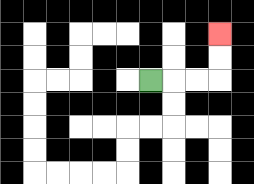{'start': '[6, 3]', 'end': '[9, 1]', 'path_directions': 'R,R,R,U,U', 'path_coordinates': '[[6, 3], [7, 3], [8, 3], [9, 3], [9, 2], [9, 1]]'}